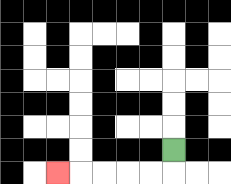{'start': '[7, 6]', 'end': '[2, 7]', 'path_directions': 'D,L,L,L,L,L', 'path_coordinates': '[[7, 6], [7, 7], [6, 7], [5, 7], [4, 7], [3, 7], [2, 7]]'}